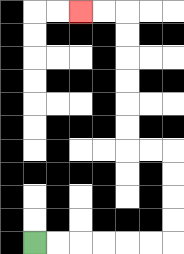{'start': '[1, 10]', 'end': '[3, 0]', 'path_directions': 'R,R,R,R,R,R,U,U,U,U,L,L,U,U,U,U,U,U,L,L', 'path_coordinates': '[[1, 10], [2, 10], [3, 10], [4, 10], [5, 10], [6, 10], [7, 10], [7, 9], [7, 8], [7, 7], [7, 6], [6, 6], [5, 6], [5, 5], [5, 4], [5, 3], [5, 2], [5, 1], [5, 0], [4, 0], [3, 0]]'}